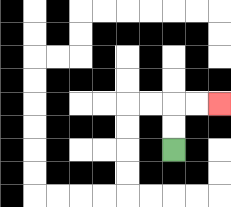{'start': '[7, 6]', 'end': '[9, 4]', 'path_directions': 'U,U,R,R', 'path_coordinates': '[[7, 6], [7, 5], [7, 4], [8, 4], [9, 4]]'}